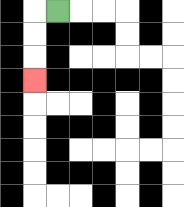{'start': '[2, 0]', 'end': '[1, 3]', 'path_directions': 'L,D,D,D', 'path_coordinates': '[[2, 0], [1, 0], [1, 1], [1, 2], [1, 3]]'}